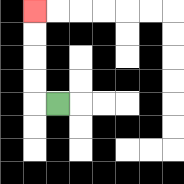{'start': '[2, 4]', 'end': '[1, 0]', 'path_directions': 'L,U,U,U,U', 'path_coordinates': '[[2, 4], [1, 4], [1, 3], [1, 2], [1, 1], [1, 0]]'}